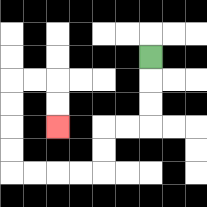{'start': '[6, 2]', 'end': '[2, 5]', 'path_directions': 'D,D,D,L,L,D,D,L,L,L,L,U,U,U,U,R,R,D,D', 'path_coordinates': '[[6, 2], [6, 3], [6, 4], [6, 5], [5, 5], [4, 5], [4, 6], [4, 7], [3, 7], [2, 7], [1, 7], [0, 7], [0, 6], [0, 5], [0, 4], [0, 3], [1, 3], [2, 3], [2, 4], [2, 5]]'}